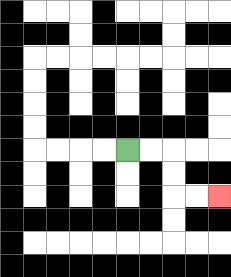{'start': '[5, 6]', 'end': '[9, 8]', 'path_directions': 'R,R,D,D,R,R', 'path_coordinates': '[[5, 6], [6, 6], [7, 6], [7, 7], [7, 8], [8, 8], [9, 8]]'}